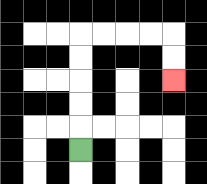{'start': '[3, 6]', 'end': '[7, 3]', 'path_directions': 'U,U,U,U,U,R,R,R,R,D,D', 'path_coordinates': '[[3, 6], [3, 5], [3, 4], [3, 3], [3, 2], [3, 1], [4, 1], [5, 1], [6, 1], [7, 1], [7, 2], [7, 3]]'}